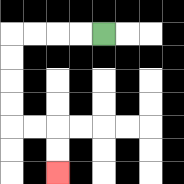{'start': '[4, 1]', 'end': '[2, 7]', 'path_directions': 'L,L,L,L,D,D,D,D,R,R,D,D', 'path_coordinates': '[[4, 1], [3, 1], [2, 1], [1, 1], [0, 1], [0, 2], [0, 3], [0, 4], [0, 5], [1, 5], [2, 5], [2, 6], [2, 7]]'}